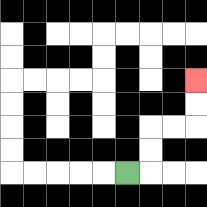{'start': '[5, 7]', 'end': '[8, 3]', 'path_directions': 'R,U,U,R,R,U,U', 'path_coordinates': '[[5, 7], [6, 7], [6, 6], [6, 5], [7, 5], [8, 5], [8, 4], [8, 3]]'}